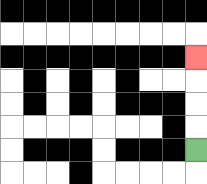{'start': '[8, 6]', 'end': '[8, 2]', 'path_directions': 'U,U,U,U', 'path_coordinates': '[[8, 6], [8, 5], [8, 4], [8, 3], [8, 2]]'}